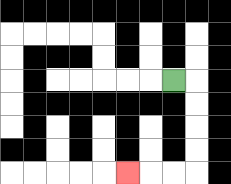{'start': '[7, 3]', 'end': '[5, 7]', 'path_directions': 'R,D,D,D,D,L,L,L', 'path_coordinates': '[[7, 3], [8, 3], [8, 4], [8, 5], [8, 6], [8, 7], [7, 7], [6, 7], [5, 7]]'}